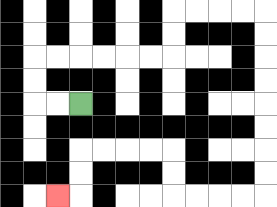{'start': '[3, 4]', 'end': '[2, 8]', 'path_directions': 'L,L,U,U,R,R,R,R,R,R,U,U,R,R,R,R,D,D,D,D,D,D,D,D,L,L,L,L,U,U,L,L,L,L,D,D,L', 'path_coordinates': '[[3, 4], [2, 4], [1, 4], [1, 3], [1, 2], [2, 2], [3, 2], [4, 2], [5, 2], [6, 2], [7, 2], [7, 1], [7, 0], [8, 0], [9, 0], [10, 0], [11, 0], [11, 1], [11, 2], [11, 3], [11, 4], [11, 5], [11, 6], [11, 7], [11, 8], [10, 8], [9, 8], [8, 8], [7, 8], [7, 7], [7, 6], [6, 6], [5, 6], [4, 6], [3, 6], [3, 7], [3, 8], [2, 8]]'}